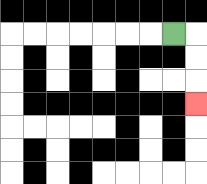{'start': '[7, 1]', 'end': '[8, 4]', 'path_directions': 'R,D,D,D', 'path_coordinates': '[[7, 1], [8, 1], [8, 2], [8, 3], [8, 4]]'}